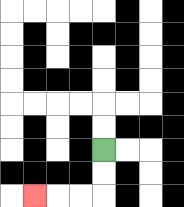{'start': '[4, 6]', 'end': '[1, 8]', 'path_directions': 'D,D,L,L,L', 'path_coordinates': '[[4, 6], [4, 7], [4, 8], [3, 8], [2, 8], [1, 8]]'}